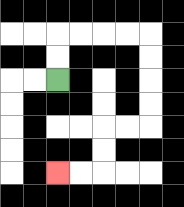{'start': '[2, 3]', 'end': '[2, 7]', 'path_directions': 'U,U,R,R,R,R,D,D,D,D,L,L,D,D,L,L', 'path_coordinates': '[[2, 3], [2, 2], [2, 1], [3, 1], [4, 1], [5, 1], [6, 1], [6, 2], [6, 3], [6, 4], [6, 5], [5, 5], [4, 5], [4, 6], [4, 7], [3, 7], [2, 7]]'}